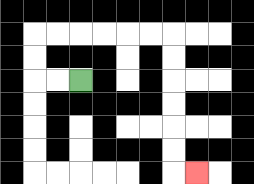{'start': '[3, 3]', 'end': '[8, 7]', 'path_directions': 'L,L,U,U,R,R,R,R,R,R,D,D,D,D,D,D,R', 'path_coordinates': '[[3, 3], [2, 3], [1, 3], [1, 2], [1, 1], [2, 1], [3, 1], [4, 1], [5, 1], [6, 1], [7, 1], [7, 2], [7, 3], [7, 4], [7, 5], [7, 6], [7, 7], [8, 7]]'}